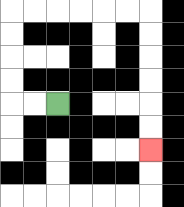{'start': '[2, 4]', 'end': '[6, 6]', 'path_directions': 'L,L,U,U,U,U,R,R,R,R,R,R,D,D,D,D,D,D', 'path_coordinates': '[[2, 4], [1, 4], [0, 4], [0, 3], [0, 2], [0, 1], [0, 0], [1, 0], [2, 0], [3, 0], [4, 0], [5, 0], [6, 0], [6, 1], [6, 2], [6, 3], [6, 4], [6, 5], [6, 6]]'}